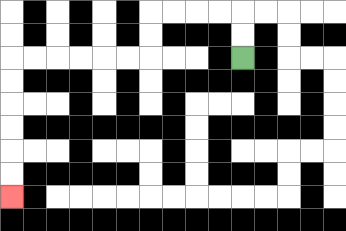{'start': '[10, 2]', 'end': '[0, 8]', 'path_directions': 'U,U,L,L,L,L,D,D,L,L,L,L,L,L,D,D,D,D,D,D', 'path_coordinates': '[[10, 2], [10, 1], [10, 0], [9, 0], [8, 0], [7, 0], [6, 0], [6, 1], [6, 2], [5, 2], [4, 2], [3, 2], [2, 2], [1, 2], [0, 2], [0, 3], [0, 4], [0, 5], [0, 6], [0, 7], [0, 8]]'}